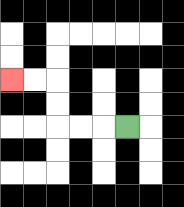{'start': '[5, 5]', 'end': '[0, 3]', 'path_directions': 'L,L,L,U,U,L,L', 'path_coordinates': '[[5, 5], [4, 5], [3, 5], [2, 5], [2, 4], [2, 3], [1, 3], [0, 3]]'}